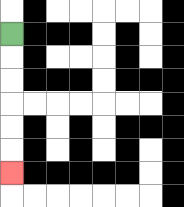{'start': '[0, 1]', 'end': '[0, 7]', 'path_directions': 'D,D,D,D,D,D', 'path_coordinates': '[[0, 1], [0, 2], [0, 3], [0, 4], [0, 5], [0, 6], [0, 7]]'}